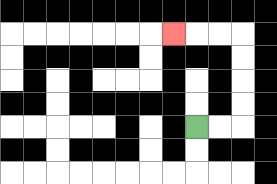{'start': '[8, 5]', 'end': '[7, 1]', 'path_directions': 'R,R,U,U,U,U,L,L,L', 'path_coordinates': '[[8, 5], [9, 5], [10, 5], [10, 4], [10, 3], [10, 2], [10, 1], [9, 1], [8, 1], [7, 1]]'}